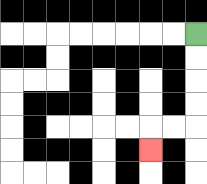{'start': '[8, 1]', 'end': '[6, 6]', 'path_directions': 'D,D,D,D,L,L,D', 'path_coordinates': '[[8, 1], [8, 2], [8, 3], [8, 4], [8, 5], [7, 5], [6, 5], [6, 6]]'}